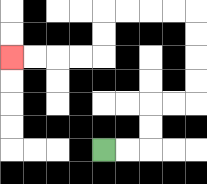{'start': '[4, 6]', 'end': '[0, 2]', 'path_directions': 'R,R,U,U,R,R,U,U,U,U,L,L,L,L,D,D,L,L,L,L', 'path_coordinates': '[[4, 6], [5, 6], [6, 6], [6, 5], [6, 4], [7, 4], [8, 4], [8, 3], [8, 2], [8, 1], [8, 0], [7, 0], [6, 0], [5, 0], [4, 0], [4, 1], [4, 2], [3, 2], [2, 2], [1, 2], [0, 2]]'}